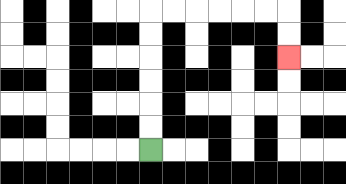{'start': '[6, 6]', 'end': '[12, 2]', 'path_directions': 'U,U,U,U,U,U,R,R,R,R,R,R,D,D', 'path_coordinates': '[[6, 6], [6, 5], [6, 4], [6, 3], [6, 2], [6, 1], [6, 0], [7, 0], [8, 0], [9, 0], [10, 0], [11, 0], [12, 0], [12, 1], [12, 2]]'}